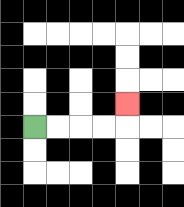{'start': '[1, 5]', 'end': '[5, 4]', 'path_directions': 'R,R,R,R,U', 'path_coordinates': '[[1, 5], [2, 5], [3, 5], [4, 5], [5, 5], [5, 4]]'}